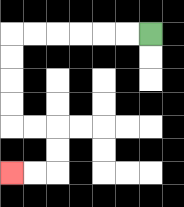{'start': '[6, 1]', 'end': '[0, 7]', 'path_directions': 'L,L,L,L,L,L,D,D,D,D,R,R,D,D,L,L', 'path_coordinates': '[[6, 1], [5, 1], [4, 1], [3, 1], [2, 1], [1, 1], [0, 1], [0, 2], [0, 3], [0, 4], [0, 5], [1, 5], [2, 5], [2, 6], [2, 7], [1, 7], [0, 7]]'}